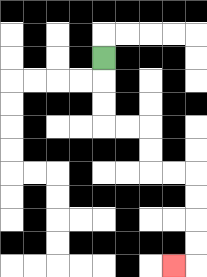{'start': '[4, 2]', 'end': '[7, 11]', 'path_directions': 'D,D,D,R,R,D,D,R,R,D,D,D,D,L', 'path_coordinates': '[[4, 2], [4, 3], [4, 4], [4, 5], [5, 5], [6, 5], [6, 6], [6, 7], [7, 7], [8, 7], [8, 8], [8, 9], [8, 10], [8, 11], [7, 11]]'}